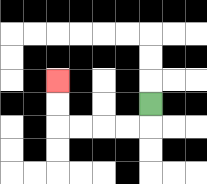{'start': '[6, 4]', 'end': '[2, 3]', 'path_directions': 'D,L,L,L,L,U,U', 'path_coordinates': '[[6, 4], [6, 5], [5, 5], [4, 5], [3, 5], [2, 5], [2, 4], [2, 3]]'}